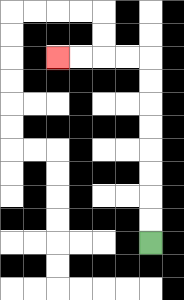{'start': '[6, 10]', 'end': '[2, 2]', 'path_directions': 'U,U,U,U,U,U,U,U,L,L,L,L', 'path_coordinates': '[[6, 10], [6, 9], [6, 8], [6, 7], [6, 6], [6, 5], [6, 4], [6, 3], [6, 2], [5, 2], [4, 2], [3, 2], [2, 2]]'}